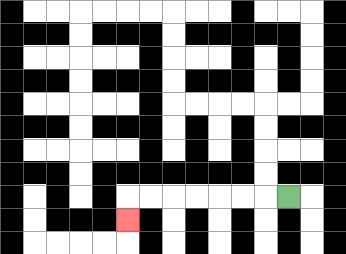{'start': '[12, 8]', 'end': '[5, 9]', 'path_directions': 'L,L,L,L,L,L,L,D', 'path_coordinates': '[[12, 8], [11, 8], [10, 8], [9, 8], [8, 8], [7, 8], [6, 8], [5, 8], [5, 9]]'}